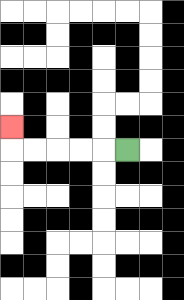{'start': '[5, 6]', 'end': '[0, 5]', 'path_directions': 'L,L,L,L,L,U', 'path_coordinates': '[[5, 6], [4, 6], [3, 6], [2, 6], [1, 6], [0, 6], [0, 5]]'}